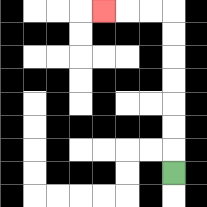{'start': '[7, 7]', 'end': '[4, 0]', 'path_directions': 'U,U,U,U,U,U,U,L,L,L', 'path_coordinates': '[[7, 7], [7, 6], [7, 5], [7, 4], [7, 3], [7, 2], [7, 1], [7, 0], [6, 0], [5, 0], [4, 0]]'}